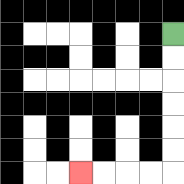{'start': '[7, 1]', 'end': '[3, 7]', 'path_directions': 'D,D,D,D,D,D,L,L,L,L', 'path_coordinates': '[[7, 1], [7, 2], [7, 3], [7, 4], [7, 5], [7, 6], [7, 7], [6, 7], [5, 7], [4, 7], [3, 7]]'}